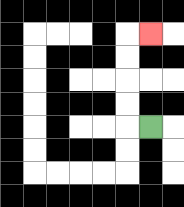{'start': '[6, 5]', 'end': '[6, 1]', 'path_directions': 'L,U,U,U,U,R', 'path_coordinates': '[[6, 5], [5, 5], [5, 4], [5, 3], [5, 2], [5, 1], [6, 1]]'}